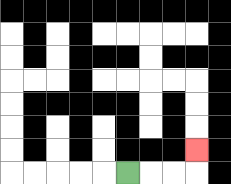{'start': '[5, 7]', 'end': '[8, 6]', 'path_directions': 'R,R,R,U', 'path_coordinates': '[[5, 7], [6, 7], [7, 7], [8, 7], [8, 6]]'}